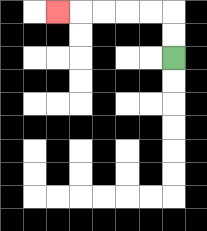{'start': '[7, 2]', 'end': '[2, 0]', 'path_directions': 'U,U,L,L,L,L,L', 'path_coordinates': '[[7, 2], [7, 1], [7, 0], [6, 0], [5, 0], [4, 0], [3, 0], [2, 0]]'}